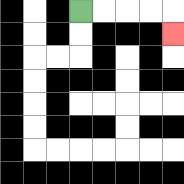{'start': '[3, 0]', 'end': '[7, 1]', 'path_directions': 'R,R,R,R,D', 'path_coordinates': '[[3, 0], [4, 0], [5, 0], [6, 0], [7, 0], [7, 1]]'}